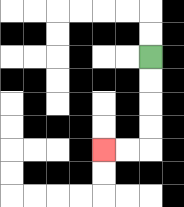{'start': '[6, 2]', 'end': '[4, 6]', 'path_directions': 'D,D,D,D,L,L', 'path_coordinates': '[[6, 2], [6, 3], [6, 4], [6, 5], [6, 6], [5, 6], [4, 6]]'}